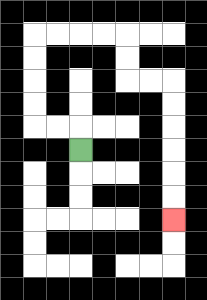{'start': '[3, 6]', 'end': '[7, 9]', 'path_directions': 'U,L,L,U,U,U,U,R,R,R,R,D,D,R,R,D,D,D,D,D,D', 'path_coordinates': '[[3, 6], [3, 5], [2, 5], [1, 5], [1, 4], [1, 3], [1, 2], [1, 1], [2, 1], [3, 1], [4, 1], [5, 1], [5, 2], [5, 3], [6, 3], [7, 3], [7, 4], [7, 5], [7, 6], [7, 7], [7, 8], [7, 9]]'}